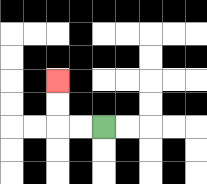{'start': '[4, 5]', 'end': '[2, 3]', 'path_directions': 'L,L,U,U', 'path_coordinates': '[[4, 5], [3, 5], [2, 5], [2, 4], [2, 3]]'}